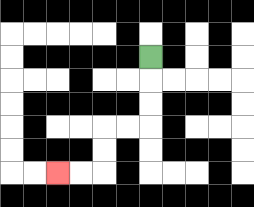{'start': '[6, 2]', 'end': '[2, 7]', 'path_directions': 'D,D,D,L,L,D,D,L,L', 'path_coordinates': '[[6, 2], [6, 3], [6, 4], [6, 5], [5, 5], [4, 5], [4, 6], [4, 7], [3, 7], [2, 7]]'}